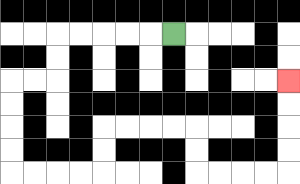{'start': '[7, 1]', 'end': '[12, 3]', 'path_directions': 'L,L,L,L,L,D,D,L,L,D,D,D,D,R,R,R,R,U,U,R,R,R,R,D,D,R,R,R,R,U,U,U,U', 'path_coordinates': '[[7, 1], [6, 1], [5, 1], [4, 1], [3, 1], [2, 1], [2, 2], [2, 3], [1, 3], [0, 3], [0, 4], [0, 5], [0, 6], [0, 7], [1, 7], [2, 7], [3, 7], [4, 7], [4, 6], [4, 5], [5, 5], [6, 5], [7, 5], [8, 5], [8, 6], [8, 7], [9, 7], [10, 7], [11, 7], [12, 7], [12, 6], [12, 5], [12, 4], [12, 3]]'}